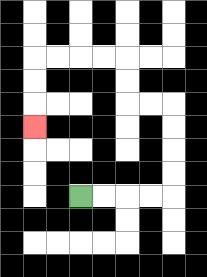{'start': '[3, 8]', 'end': '[1, 5]', 'path_directions': 'R,R,R,R,U,U,U,U,L,L,U,U,L,L,L,L,D,D,D', 'path_coordinates': '[[3, 8], [4, 8], [5, 8], [6, 8], [7, 8], [7, 7], [7, 6], [7, 5], [7, 4], [6, 4], [5, 4], [5, 3], [5, 2], [4, 2], [3, 2], [2, 2], [1, 2], [1, 3], [1, 4], [1, 5]]'}